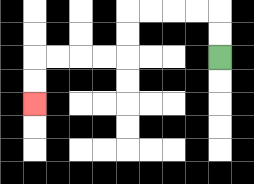{'start': '[9, 2]', 'end': '[1, 4]', 'path_directions': 'U,U,L,L,L,L,D,D,L,L,L,L,D,D', 'path_coordinates': '[[9, 2], [9, 1], [9, 0], [8, 0], [7, 0], [6, 0], [5, 0], [5, 1], [5, 2], [4, 2], [3, 2], [2, 2], [1, 2], [1, 3], [1, 4]]'}